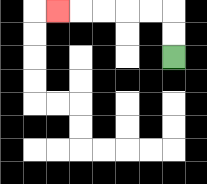{'start': '[7, 2]', 'end': '[2, 0]', 'path_directions': 'U,U,L,L,L,L,L', 'path_coordinates': '[[7, 2], [7, 1], [7, 0], [6, 0], [5, 0], [4, 0], [3, 0], [2, 0]]'}